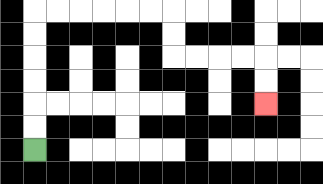{'start': '[1, 6]', 'end': '[11, 4]', 'path_directions': 'U,U,U,U,U,U,R,R,R,R,R,R,D,D,R,R,R,R,D,D', 'path_coordinates': '[[1, 6], [1, 5], [1, 4], [1, 3], [1, 2], [1, 1], [1, 0], [2, 0], [3, 0], [4, 0], [5, 0], [6, 0], [7, 0], [7, 1], [7, 2], [8, 2], [9, 2], [10, 2], [11, 2], [11, 3], [11, 4]]'}